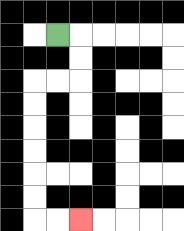{'start': '[2, 1]', 'end': '[3, 9]', 'path_directions': 'R,D,D,L,L,D,D,D,D,D,D,R,R', 'path_coordinates': '[[2, 1], [3, 1], [3, 2], [3, 3], [2, 3], [1, 3], [1, 4], [1, 5], [1, 6], [1, 7], [1, 8], [1, 9], [2, 9], [3, 9]]'}